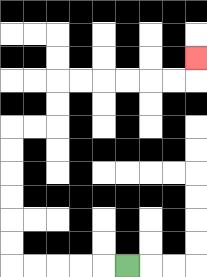{'start': '[5, 11]', 'end': '[8, 2]', 'path_directions': 'L,L,L,L,L,U,U,U,U,U,U,R,R,U,U,R,R,R,R,R,R,U', 'path_coordinates': '[[5, 11], [4, 11], [3, 11], [2, 11], [1, 11], [0, 11], [0, 10], [0, 9], [0, 8], [0, 7], [0, 6], [0, 5], [1, 5], [2, 5], [2, 4], [2, 3], [3, 3], [4, 3], [5, 3], [6, 3], [7, 3], [8, 3], [8, 2]]'}